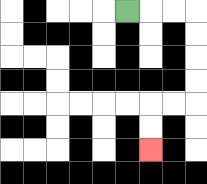{'start': '[5, 0]', 'end': '[6, 6]', 'path_directions': 'R,R,R,D,D,D,D,L,L,D,D', 'path_coordinates': '[[5, 0], [6, 0], [7, 0], [8, 0], [8, 1], [8, 2], [8, 3], [8, 4], [7, 4], [6, 4], [6, 5], [6, 6]]'}